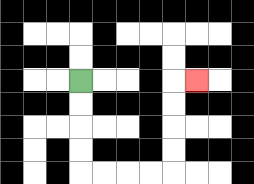{'start': '[3, 3]', 'end': '[8, 3]', 'path_directions': 'D,D,D,D,R,R,R,R,U,U,U,U,R', 'path_coordinates': '[[3, 3], [3, 4], [3, 5], [3, 6], [3, 7], [4, 7], [5, 7], [6, 7], [7, 7], [7, 6], [7, 5], [7, 4], [7, 3], [8, 3]]'}